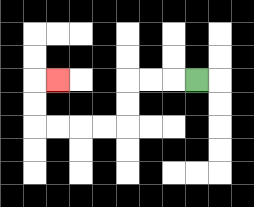{'start': '[8, 3]', 'end': '[2, 3]', 'path_directions': 'L,L,L,D,D,L,L,L,L,U,U,R', 'path_coordinates': '[[8, 3], [7, 3], [6, 3], [5, 3], [5, 4], [5, 5], [4, 5], [3, 5], [2, 5], [1, 5], [1, 4], [1, 3], [2, 3]]'}